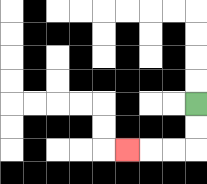{'start': '[8, 4]', 'end': '[5, 6]', 'path_directions': 'D,D,L,L,L', 'path_coordinates': '[[8, 4], [8, 5], [8, 6], [7, 6], [6, 6], [5, 6]]'}